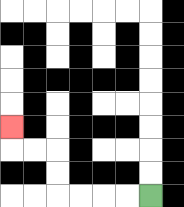{'start': '[6, 8]', 'end': '[0, 5]', 'path_directions': 'L,L,L,L,U,U,L,L,U', 'path_coordinates': '[[6, 8], [5, 8], [4, 8], [3, 8], [2, 8], [2, 7], [2, 6], [1, 6], [0, 6], [0, 5]]'}